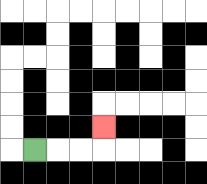{'start': '[1, 6]', 'end': '[4, 5]', 'path_directions': 'R,R,R,U', 'path_coordinates': '[[1, 6], [2, 6], [3, 6], [4, 6], [4, 5]]'}